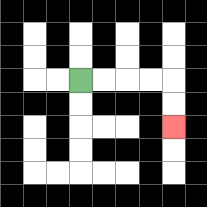{'start': '[3, 3]', 'end': '[7, 5]', 'path_directions': 'R,R,R,R,D,D', 'path_coordinates': '[[3, 3], [4, 3], [5, 3], [6, 3], [7, 3], [7, 4], [7, 5]]'}